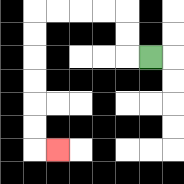{'start': '[6, 2]', 'end': '[2, 6]', 'path_directions': 'L,U,U,L,L,L,L,D,D,D,D,D,D,R', 'path_coordinates': '[[6, 2], [5, 2], [5, 1], [5, 0], [4, 0], [3, 0], [2, 0], [1, 0], [1, 1], [1, 2], [1, 3], [1, 4], [1, 5], [1, 6], [2, 6]]'}